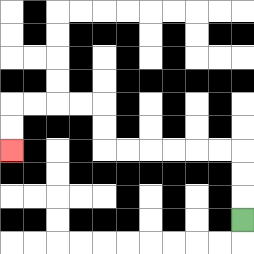{'start': '[10, 9]', 'end': '[0, 6]', 'path_directions': 'U,U,U,L,L,L,L,L,L,U,U,L,L,L,L,D,D', 'path_coordinates': '[[10, 9], [10, 8], [10, 7], [10, 6], [9, 6], [8, 6], [7, 6], [6, 6], [5, 6], [4, 6], [4, 5], [4, 4], [3, 4], [2, 4], [1, 4], [0, 4], [0, 5], [0, 6]]'}